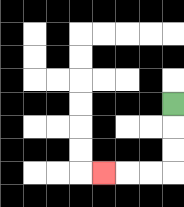{'start': '[7, 4]', 'end': '[4, 7]', 'path_directions': 'D,D,D,L,L,L', 'path_coordinates': '[[7, 4], [7, 5], [7, 6], [7, 7], [6, 7], [5, 7], [4, 7]]'}